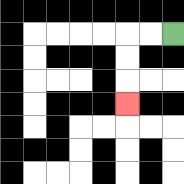{'start': '[7, 1]', 'end': '[5, 4]', 'path_directions': 'L,L,D,D,D', 'path_coordinates': '[[7, 1], [6, 1], [5, 1], [5, 2], [5, 3], [5, 4]]'}